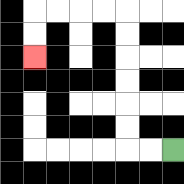{'start': '[7, 6]', 'end': '[1, 2]', 'path_directions': 'L,L,U,U,U,U,U,U,L,L,L,L,D,D', 'path_coordinates': '[[7, 6], [6, 6], [5, 6], [5, 5], [5, 4], [5, 3], [5, 2], [5, 1], [5, 0], [4, 0], [3, 0], [2, 0], [1, 0], [1, 1], [1, 2]]'}